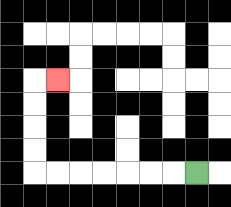{'start': '[8, 7]', 'end': '[2, 3]', 'path_directions': 'L,L,L,L,L,L,L,U,U,U,U,R', 'path_coordinates': '[[8, 7], [7, 7], [6, 7], [5, 7], [4, 7], [3, 7], [2, 7], [1, 7], [1, 6], [1, 5], [1, 4], [1, 3], [2, 3]]'}